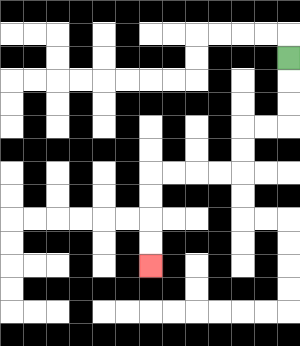{'start': '[12, 2]', 'end': '[6, 11]', 'path_directions': 'D,D,D,L,L,D,D,L,L,L,L,D,D,D,D', 'path_coordinates': '[[12, 2], [12, 3], [12, 4], [12, 5], [11, 5], [10, 5], [10, 6], [10, 7], [9, 7], [8, 7], [7, 7], [6, 7], [6, 8], [6, 9], [6, 10], [6, 11]]'}